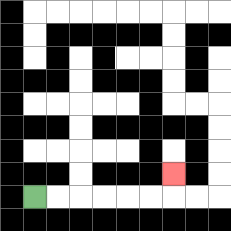{'start': '[1, 8]', 'end': '[7, 7]', 'path_directions': 'R,R,R,R,R,R,U', 'path_coordinates': '[[1, 8], [2, 8], [3, 8], [4, 8], [5, 8], [6, 8], [7, 8], [7, 7]]'}